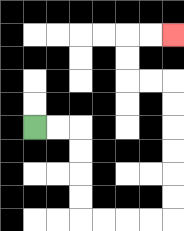{'start': '[1, 5]', 'end': '[7, 1]', 'path_directions': 'R,R,D,D,D,D,R,R,R,R,U,U,U,U,U,U,L,L,U,U,R,R', 'path_coordinates': '[[1, 5], [2, 5], [3, 5], [3, 6], [3, 7], [3, 8], [3, 9], [4, 9], [5, 9], [6, 9], [7, 9], [7, 8], [7, 7], [7, 6], [7, 5], [7, 4], [7, 3], [6, 3], [5, 3], [5, 2], [5, 1], [6, 1], [7, 1]]'}